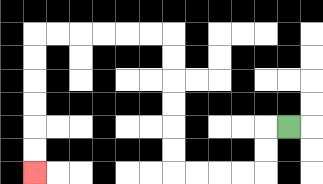{'start': '[12, 5]', 'end': '[1, 7]', 'path_directions': 'L,D,D,L,L,L,L,U,U,U,U,U,U,L,L,L,L,L,L,D,D,D,D,D,D', 'path_coordinates': '[[12, 5], [11, 5], [11, 6], [11, 7], [10, 7], [9, 7], [8, 7], [7, 7], [7, 6], [7, 5], [7, 4], [7, 3], [7, 2], [7, 1], [6, 1], [5, 1], [4, 1], [3, 1], [2, 1], [1, 1], [1, 2], [1, 3], [1, 4], [1, 5], [1, 6], [1, 7]]'}